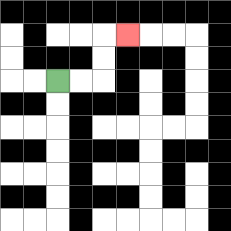{'start': '[2, 3]', 'end': '[5, 1]', 'path_directions': 'R,R,U,U,R', 'path_coordinates': '[[2, 3], [3, 3], [4, 3], [4, 2], [4, 1], [5, 1]]'}